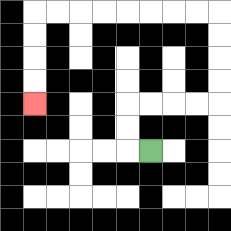{'start': '[6, 6]', 'end': '[1, 4]', 'path_directions': 'L,U,U,R,R,R,R,U,U,U,U,L,L,L,L,L,L,L,L,D,D,D,D', 'path_coordinates': '[[6, 6], [5, 6], [5, 5], [5, 4], [6, 4], [7, 4], [8, 4], [9, 4], [9, 3], [9, 2], [9, 1], [9, 0], [8, 0], [7, 0], [6, 0], [5, 0], [4, 0], [3, 0], [2, 0], [1, 0], [1, 1], [1, 2], [1, 3], [1, 4]]'}